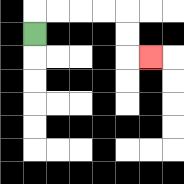{'start': '[1, 1]', 'end': '[6, 2]', 'path_directions': 'U,R,R,R,R,D,D,R', 'path_coordinates': '[[1, 1], [1, 0], [2, 0], [3, 0], [4, 0], [5, 0], [5, 1], [5, 2], [6, 2]]'}